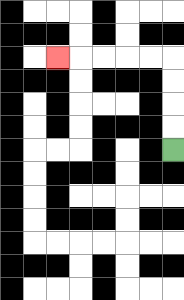{'start': '[7, 6]', 'end': '[2, 2]', 'path_directions': 'U,U,U,U,L,L,L,L,L', 'path_coordinates': '[[7, 6], [7, 5], [7, 4], [7, 3], [7, 2], [6, 2], [5, 2], [4, 2], [3, 2], [2, 2]]'}